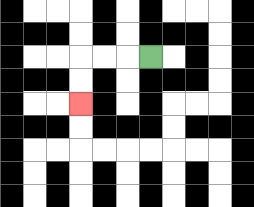{'start': '[6, 2]', 'end': '[3, 4]', 'path_directions': 'L,L,L,D,D', 'path_coordinates': '[[6, 2], [5, 2], [4, 2], [3, 2], [3, 3], [3, 4]]'}